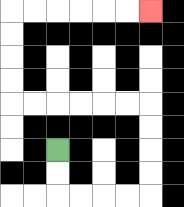{'start': '[2, 6]', 'end': '[6, 0]', 'path_directions': 'D,D,R,R,R,R,U,U,U,U,L,L,L,L,L,L,U,U,U,U,R,R,R,R,R,R', 'path_coordinates': '[[2, 6], [2, 7], [2, 8], [3, 8], [4, 8], [5, 8], [6, 8], [6, 7], [6, 6], [6, 5], [6, 4], [5, 4], [4, 4], [3, 4], [2, 4], [1, 4], [0, 4], [0, 3], [0, 2], [0, 1], [0, 0], [1, 0], [2, 0], [3, 0], [4, 0], [5, 0], [6, 0]]'}